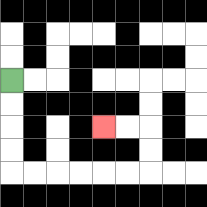{'start': '[0, 3]', 'end': '[4, 5]', 'path_directions': 'D,D,D,D,R,R,R,R,R,R,U,U,L,L', 'path_coordinates': '[[0, 3], [0, 4], [0, 5], [0, 6], [0, 7], [1, 7], [2, 7], [3, 7], [4, 7], [5, 7], [6, 7], [6, 6], [6, 5], [5, 5], [4, 5]]'}